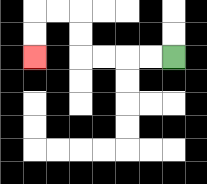{'start': '[7, 2]', 'end': '[1, 2]', 'path_directions': 'L,L,L,L,U,U,L,L,D,D', 'path_coordinates': '[[7, 2], [6, 2], [5, 2], [4, 2], [3, 2], [3, 1], [3, 0], [2, 0], [1, 0], [1, 1], [1, 2]]'}